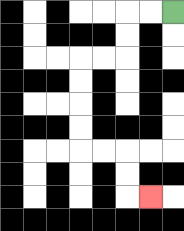{'start': '[7, 0]', 'end': '[6, 8]', 'path_directions': 'L,L,D,D,L,L,D,D,D,D,R,R,D,D,R', 'path_coordinates': '[[7, 0], [6, 0], [5, 0], [5, 1], [5, 2], [4, 2], [3, 2], [3, 3], [3, 4], [3, 5], [3, 6], [4, 6], [5, 6], [5, 7], [5, 8], [6, 8]]'}